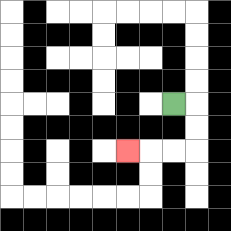{'start': '[7, 4]', 'end': '[5, 6]', 'path_directions': 'R,D,D,L,L,L', 'path_coordinates': '[[7, 4], [8, 4], [8, 5], [8, 6], [7, 6], [6, 6], [5, 6]]'}